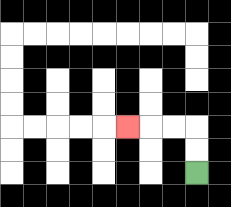{'start': '[8, 7]', 'end': '[5, 5]', 'path_directions': 'U,U,L,L,L', 'path_coordinates': '[[8, 7], [8, 6], [8, 5], [7, 5], [6, 5], [5, 5]]'}